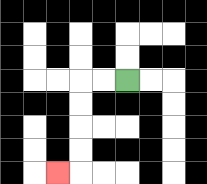{'start': '[5, 3]', 'end': '[2, 7]', 'path_directions': 'L,L,D,D,D,D,L', 'path_coordinates': '[[5, 3], [4, 3], [3, 3], [3, 4], [3, 5], [3, 6], [3, 7], [2, 7]]'}